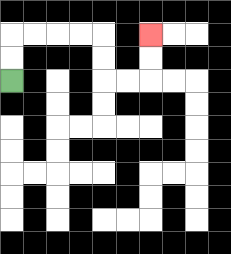{'start': '[0, 3]', 'end': '[6, 1]', 'path_directions': 'U,U,R,R,R,R,D,D,R,R,U,U', 'path_coordinates': '[[0, 3], [0, 2], [0, 1], [1, 1], [2, 1], [3, 1], [4, 1], [4, 2], [4, 3], [5, 3], [6, 3], [6, 2], [6, 1]]'}